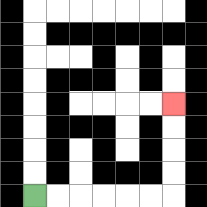{'start': '[1, 8]', 'end': '[7, 4]', 'path_directions': 'R,R,R,R,R,R,U,U,U,U', 'path_coordinates': '[[1, 8], [2, 8], [3, 8], [4, 8], [5, 8], [6, 8], [7, 8], [7, 7], [7, 6], [7, 5], [7, 4]]'}